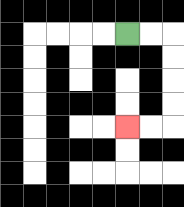{'start': '[5, 1]', 'end': '[5, 5]', 'path_directions': 'R,R,D,D,D,D,L,L', 'path_coordinates': '[[5, 1], [6, 1], [7, 1], [7, 2], [7, 3], [7, 4], [7, 5], [6, 5], [5, 5]]'}